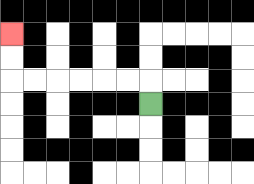{'start': '[6, 4]', 'end': '[0, 1]', 'path_directions': 'U,L,L,L,L,L,L,U,U', 'path_coordinates': '[[6, 4], [6, 3], [5, 3], [4, 3], [3, 3], [2, 3], [1, 3], [0, 3], [0, 2], [0, 1]]'}